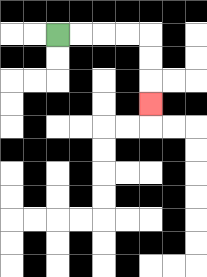{'start': '[2, 1]', 'end': '[6, 4]', 'path_directions': 'R,R,R,R,D,D,D', 'path_coordinates': '[[2, 1], [3, 1], [4, 1], [5, 1], [6, 1], [6, 2], [6, 3], [6, 4]]'}